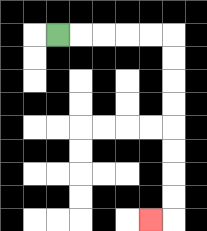{'start': '[2, 1]', 'end': '[6, 9]', 'path_directions': 'R,R,R,R,R,D,D,D,D,D,D,D,D,L', 'path_coordinates': '[[2, 1], [3, 1], [4, 1], [5, 1], [6, 1], [7, 1], [7, 2], [7, 3], [7, 4], [7, 5], [7, 6], [7, 7], [7, 8], [7, 9], [6, 9]]'}